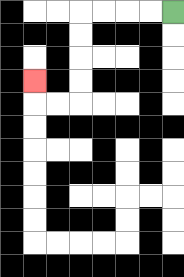{'start': '[7, 0]', 'end': '[1, 3]', 'path_directions': 'L,L,L,L,D,D,D,D,L,L,U', 'path_coordinates': '[[7, 0], [6, 0], [5, 0], [4, 0], [3, 0], [3, 1], [3, 2], [3, 3], [3, 4], [2, 4], [1, 4], [1, 3]]'}